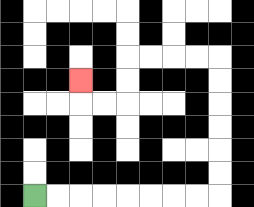{'start': '[1, 8]', 'end': '[3, 3]', 'path_directions': 'R,R,R,R,R,R,R,R,U,U,U,U,U,U,L,L,L,L,D,D,L,L,U', 'path_coordinates': '[[1, 8], [2, 8], [3, 8], [4, 8], [5, 8], [6, 8], [7, 8], [8, 8], [9, 8], [9, 7], [9, 6], [9, 5], [9, 4], [9, 3], [9, 2], [8, 2], [7, 2], [6, 2], [5, 2], [5, 3], [5, 4], [4, 4], [3, 4], [3, 3]]'}